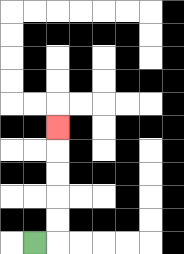{'start': '[1, 10]', 'end': '[2, 5]', 'path_directions': 'R,U,U,U,U,U', 'path_coordinates': '[[1, 10], [2, 10], [2, 9], [2, 8], [2, 7], [2, 6], [2, 5]]'}